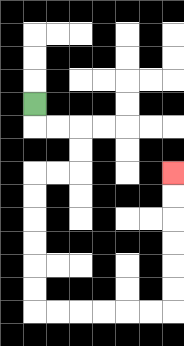{'start': '[1, 4]', 'end': '[7, 7]', 'path_directions': 'D,R,R,D,D,L,L,D,D,D,D,D,D,R,R,R,R,R,R,U,U,U,U,U,U', 'path_coordinates': '[[1, 4], [1, 5], [2, 5], [3, 5], [3, 6], [3, 7], [2, 7], [1, 7], [1, 8], [1, 9], [1, 10], [1, 11], [1, 12], [1, 13], [2, 13], [3, 13], [4, 13], [5, 13], [6, 13], [7, 13], [7, 12], [7, 11], [7, 10], [7, 9], [7, 8], [7, 7]]'}